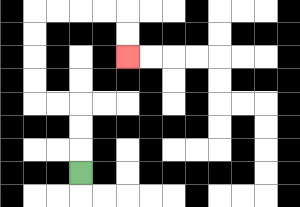{'start': '[3, 7]', 'end': '[5, 2]', 'path_directions': 'U,U,U,L,L,U,U,U,U,R,R,R,R,D,D', 'path_coordinates': '[[3, 7], [3, 6], [3, 5], [3, 4], [2, 4], [1, 4], [1, 3], [1, 2], [1, 1], [1, 0], [2, 0], [3, 0], [4, 0], [5, 0], [5, 1], [5, 2]]'}